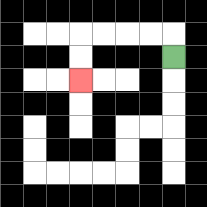{'start': '[7, 2]', 'end': '[3, 3]', 'path_directions': 'U,L,L,L,L,D,D', 'path_coordinates': '[[7, 2], [7, 1], [6, 1], [5, 1], [4, 1], [3, 1], [3, 2], [3, 3]]'}